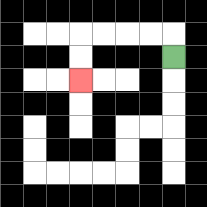{'start': '[7, 2]', 'end': '[3, 3]', 'path_directions': 'U,L,L,L,L,D,D', 'path_coordinates': '[[7, 2], [7, 1], [6, 1], [5, 1], [4, 1], [3, 1], [3, 2], [3, 3]]'}